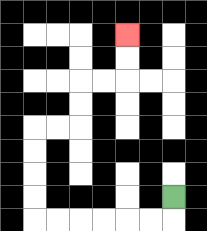{'start': '[7, 8]', 'end': '[5, 1]', 'path_directions': 'D,L,L,L,L,L,L,U,U,U,U,R,R,U,U,R,R,U,U', 'path_coordinates': '[[7, 8], [7, 9], [6, 9], [5, 9], [4, 9], [3, 9], [2, 9], [1, 9], [1, 8], [1, 7], [1, 6], [1, 5], [2, 5], [3, 5], [3, 4], [3, 3], [4, 3], [5, 3], [5, 2], [5, 1]]'}